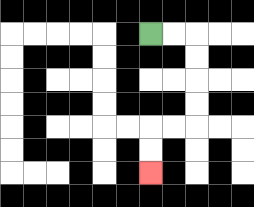{'start': '[6, 1]', 'end': '[6, 7]', 'path_directions': 'R,R,D,D,D,D,L,L,D,D', 'path_coordinates': '[[6, 1], [7, 1], [8, 1], [8, 2], [8, 3], [8, 4], [8, 5], [7, 5], [6, 5], [6, 6], [6, 7]]'}